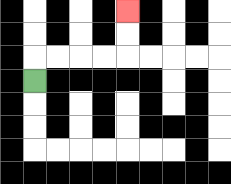{'start': '[1, 3]', 'end': '[5, 0]', 'path_directions': 'U,R,R,R,R,U,U', 'path_coordinates': '[[1, 3], [1, 2], [2, 2], [3, 2], [4, 2], [5, 2], [5, 1], [5, 0]]'}